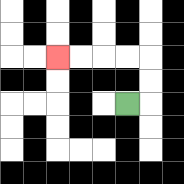{'start': '[5, 4]', 'end': '[2, 2]', 'path_directions': 'R,U,U,L,L,L,L', 'path_coordinates': '[[5, 4], [6, 4], [6, 3], [6, 2], [5, 2], [4, 2], [3, 2], [2, 2]]'}